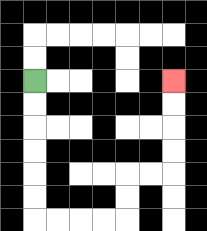{'start': '[1, 3]', 'end': '[7, 3]', 'path_directions': 'D,D,D,D,D,D,R,R,R,R,U,U,R,R,U,U,U,U', 'path_coordinates': '[[1, 3], [1, 4], [1, 5], [1, 6], [1, 7], [1, 8], [1, 9], [2, 9], [3, 9], [4, 9], [5, 9], [5, 8], [5, 7], [6, 7], [7, 7], [7, 6], [7, 5], [7, 4], [7, 3]]'}